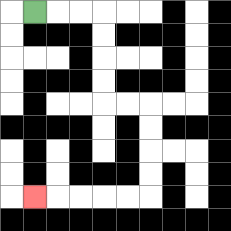{'start': '[1, 0]', 'end': '[1, 8]', 'path_directions': 'R,R,R,D,D,D,D,R,R,D,D,D,D,L,L,L,L,L', 'path_coordinates': '[[1, 0], [2, 0], [3, 0], [4, 0], [4, 1], [4, 2], [4, 3], [4, 4], [5, 4], [6, 4], [6, 5], [6, 6], [6, 7], [6, 8], [5, 8], [4, 8], [3, 8], [2, 8], [1, 8]]'}